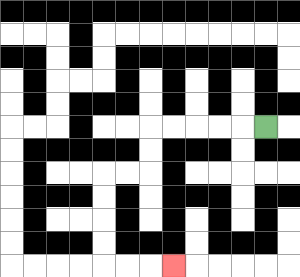{'start': '[11, 5]', 'end': '[7, 11]', 'path_directions': 'L,L,L,L,L,D,D,L,L,D,D,D,D,R,R,R', 'path_coordinates': '[[11, 5], [10, 5], [9, 5], [8, 5], [7, 5], [6, 5], [6, 6], [6, 7], [5, 7], [4, 7], [4, 8], [4, 9], [4, 10], [4, 11], [5, 11], [6, 11], [7, 11]]'}